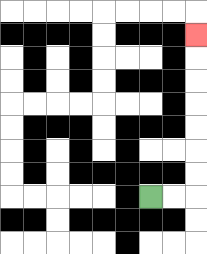{'start': '[6, 8]', 'end': '[8, 1]', 'path_directions': 'R,R,U,U,U,U,U,U,U', 'path_coordinates': '[[6, 8], [7, 8], [8, 8], [8, 7], [8, 6], [8, 5], [8, 4], [8, 3], [8, 2], [8, 1]]'}